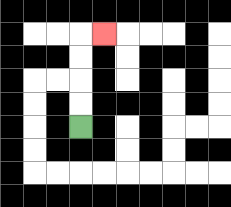{'start': '[3, 5]', 'end': '[4, 1]', 'path_directions': 'U,U,U,U,R', 'path_coordinates': '[[3, 5], [3, 4], [3, 3], [3, 2], [3, 1], [4, 1]]'}